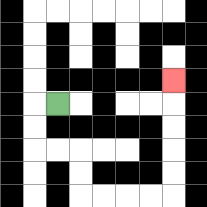{'start': '[2, 4]', 'end': '[7, 3]', 'path_directions': 'L,D,D,R,R,D,D,R,R,R,R,U,U,U,U,U', 'path_coordinates': '[[2, 4], [1, 4], [1, 5], [1, 6], [2, 6], [3, 6], [3, 7], [3, 8], [4, 8], [5, 8], [6, 8], [7, 8], [7, 7], [7, 6], [7, 5], [7, 4], [7, 3]]'}